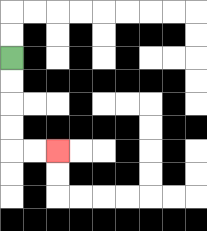{'start': '[0, 2]', 'end': '[2, 6]', 'path_directions': 'D,D,D,D,R,R', 'path_coordinates': '[[0, 2], [0, 3], [0, 4], [0, 5], [0, 6], [1, 6], [2, 6]]'}